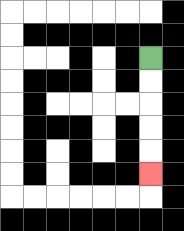{'start': '[6, 2]', 'end': '[6, 7]', 'path_directions': 'D,D,D,D,D', 'path_coordinates': '[[6, 2], [6, 3], [6, 4], [6, 5], [6, 6], [6, 7]]'}